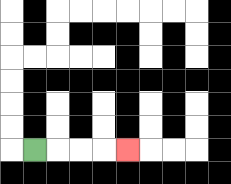{'start': '[1, 6]', 'end': '[5, 6]', 'path_directions': 'R,R,R,R', 'path_coordinates': '[[1, 6], [2, 6], [3, 6], [4, 6], [5, 6]]'}